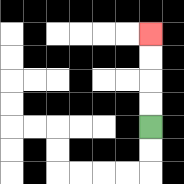{'start': '[6, 5]', 'end': '[6, 1]', 'path_directions': 'U,U,U,U', 'path_coordinates': '[[6, 5], [6, 4], [6, 3], [6, 2], [6, 1]]'}